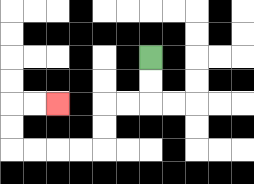{'start': '[6, 2]', 'end': '[2, 4]', 'path_directions': 'D,D,L,L,D,D,L,L,L,L,U,U,R,R', 'path_coordinates': '[[6, 2], [6, 3], [6, 4], [5, 4], [4, 4], [4, 5], [4, 6], [3, 6], [2, 6], [1, 6], [0, 6], [0, 5], [0, 4], [1, 4], [2, 4]]'}